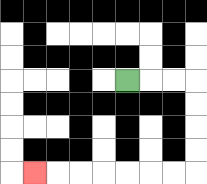{'start': '[5, 3]', 'end': '[1, 7]', 'path_directions': 'R,R,R,D,D,D,D,L,L,L,L,L,L,L', 'path_coordinates': '[[5, 3], [6, 3], [7, 3], [8, 3], [8, 4], [8, 5], [8, 6], [8, 7], [7, 7], [6, 7], [5, 7], [4, 7], [3, 7], [2, 7], [1, 7]]'}